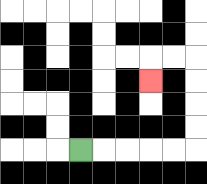{'start': '[3, 6]', 'end': '[6, 3]', 'path_directions': 'R,R,R,R,R,U,U,U,U,L,L,D', 'path_coordinates': '[[3, 6], [4, 6], [5, 6], [6, 6], [7, 6], [8, 6], [8, 5], [8, 4], [8, 3], [8, 2], [7, 2], [6, 2], [6, 3]]'}